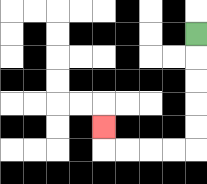{'start': '[8, 1]', 'end': '[4, 5]', 'path_directions': 'D,D,D,D,D,L,L,L,L,U', 'path_coordinates': '[[8, 1], [8, 2], [8, 3], [8, 4], [8, 5], [8, 6], [7, 6], [6, 6], [5, 6], [4, 6], [4, 5]]'}